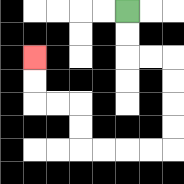{'start': '[5, 0]', 'end': '[1, 2]', 'path_directions': 'D,D,R,R,D,D,D,D,L,L,L,L,U,U,L,L,U,U', 'path_coordinates': '[[5, 0], [5, 1], [5, 2], [6, 2], [7, 2], [7, 3], [7, 4], [7, 5], [7, 6], [6, 6], [5, 6], [4, 6], [3, 6], [3, 5], [3, 4], [2, 4], [1, 4], [1, 3], [1, 2]]'}